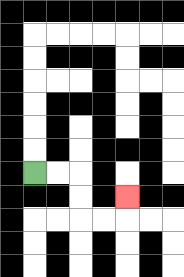{'start': '[1, 7]', 'end': '[5, 8]', 'path_directions': 'R,R,D,D,R,R,U', 'path_coordinates': '[[1, 7], [2, 7], [3, 7], [3, 8], [3, 9], [4, 9], [5, 9], [5, 8]]'}